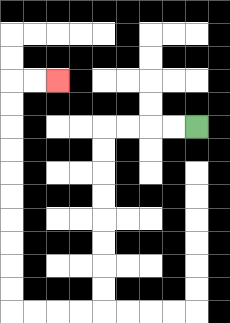{'start': '[8, 5]', 'end': '[2, 3]', 'path_directions': 'L,L,L,L,D,D,D,D,D,D,D,D,L,L,L,L,U,U,U,U,U,U,U,U,U,U,R,R', 'path_coordinates': '[[8, 5], [7, 5], [6, 5], [5, 5], [4, 5], [4, 6], [4, 7], [4, 8], [4, 9], [4, 10], [4, 11], [4, 12], [4, 13], [3, 13], [2, 13], [1, 13], [0, 13], [0, 12], [0, 11], [0, 10], [0, 9], [0, 8], [0, 7], [0, 6], [0, 5], [0, 4], [0, 3], [1, 3], [2, 3]]'}